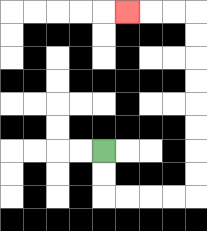{'start': '[4, 6]', 'end': '[5, 0]', 'path_directions': 'D,D,R,R,R,R,U,U,U,U,U,U,U,U,L,L,L', 'path_coordinates': '[[4, 6], [4, 7], [4, 8], [5, 8], [6, 8], [7, 8], [8, 8], [8, 7], [8, 6], [8, 5], [8, 4], [8, 3], [8, 2], [8, 1], [8, 0], [7, 0], [6, 0], [5, 0]]'}